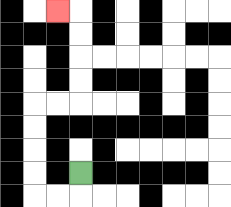{'start': '[3, 7]', 'end': '[2, 0]', 'path_directions': 'D,L,L,U,U,U,U,R,R,U,U,U,U,L', 'path_coordinates': '[[3, 7], [3, 8], [2, 8], [1, 8], [1, 7], [1, 6], [1, 5], [1, 4], [2, 4], [3, 4], [3, 3], [3, 2], [3, 1], [3, 0], [2, 0]]'}